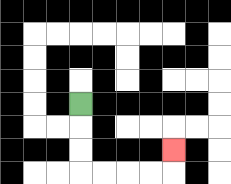{'start': '[3, 4]', 'end': '[7, 6]', 'path_directions': 'D,D,D,R,R,R,R,U', 'path_coordinates': '[[3, 4], [3, 5], [3, 6], [3, 7], [4, 7], [5, 7], [6, 7], [7, 7], [7, 6]]'}